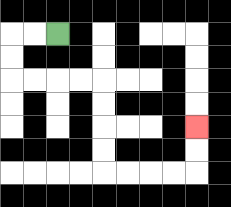{'start': '[2, 1]', 'end': '[8, 5]', 'path_directions': 'L,L,D,D,R,R,R,R,D,D,D,D,R,R,R,R,U,U', 'path_coordinates': '[[2, 1], [1, 1], [0, 1], [0, 2], [0, 3], [1, 3], [2, 3], [3, 3], [4, 3], [4, 4], [4, 5], [4, 6], [4, 7], [5, 7], [6, 7], [7, 7], [8, 7], [8, 6], [8, 5]]'}